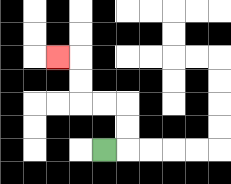{'start': '[4, 6]', 'end': '[2, 2]', 'path_directions': 'R,U,U,L,L,U,U,L', 'path_coordinates': '[[4, 6], [5, 6], [5, 5], [5, 4], [4, 4], [3, 4], [3, 3], [3, 2], [2, 2]]'}